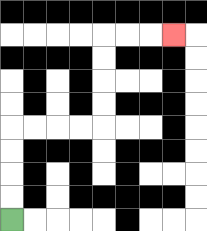{'start': '[0, 9]', 'end': '[7, 1]', 'path_directions': 'U,U,U,U,R,R,R,R,U,U,U,U,R,R,R', 'path_coordinates': '[[0, 9], [0, 8], [0, 7], [0, 6], [0, 5], [1, 5], [2, 5], [3, 5], [4, 5], [4, 4], [4, 3], [4, 2], [4, 1], [5, 1], [6, 1], [7, 1]]'}